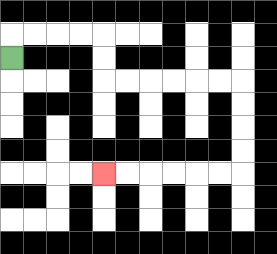{'start': '[0, 2]', 'end': '[4, 7]', 'path_directions': 'U,R,R,R,R,D,D,R,R,R,R,R,R,D,D,D,D,L,L,L,L,L,L', 'path_coordinates': '[[0, 2], [0, 1], [1, 1], [2, 1], [3, 1], [4, 1], [4, 2], [4, 3], [5, 3], [6, 3], [7, 3], [8, 3], [9, 3], [10, 3], [10, 4], [10, 5], [10, 6], [10, 7], [9, 7], [8, 7], [7, 7], [6, 7], [5, 7], [4, 7]]'}